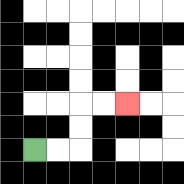{'start': '[1, 6]', 'end': '[5, 4]', 'path_directions': 'R,R,U,U,R,R', 'path_coordinates': '[[1, 6], [2, 6], [3, 6], [3, 5], [3, 4], [4, 4], [5, 4]]'}